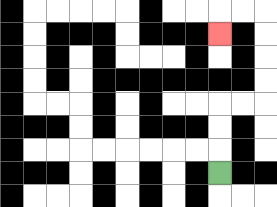{'start': '[9, 7]', 'end': '[9, 1]', 'path_directions': 'U,U,U,R,R,U,U,U,U,L,L,D', 'path_coordinates': '[[9, 7], [9, 6], [9, 5], [9, 4], [10, 4], [11, 4], [11, 3], [11, 2], [11, 1], [11, 0], [10, 0], [9, 0], [9, 1]]'}